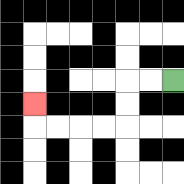{'start': '[7, 3]', 'end': '[1, 4]', 'path_directions': 'L,L,D,D,L,L,L,L,U', 'path_coordinates': '[[7, 3], [6, 3], [5, 3], [5, 4], [5, 5], [4, 5], [3, 5], [2, 5], [1, 5], [1, 4]]'}